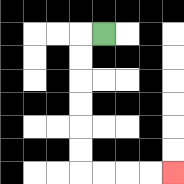{'start': '[4, 1]', 'end': '[7, 7]', 'path_directions': 'L,D,D,D,D,D,D,R,R,R,R', 'path_coordinates': '[[4, 1], [3, 1], [3, 2], [3, 3], [3, 4], [3, 5], [3, 6], [3, 7], [4, 7], [5, 7], [6, 7], [7, 7]]'}